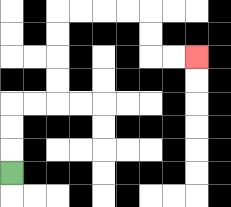{'start': '[0, 7]', 'end': '[8, 2]', 'path_directions': 'U,U,U,R,R,U,U,U,U,R,R,R,R,D,D,R,R', 'path_coordinates': '[[0, 7], [0, 6], [0, 5], [0, 4], [1, 4], [2, 4], [2, 3], [2, 2], [2, 1], [2, 0], [3, 0], [4, 0], [5, 0], [6, 0], [6, 1], [6, 2], [7, 2], [8, 2]]'}